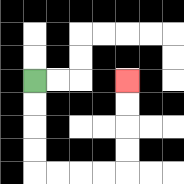{'start': '[1, 3]', 'end': '[5, 3]', 'path_directions': 'D,D,D,D,R,R,R,R,U,U,U,U', 'path_coordinates': '[[1, 3], [1, 4], [1, 5], [1, 6], [1, 7], [2, 7], [3, 7], [4, 7], [5, 7], [5, 6], [5, 5], [5, 4], [5, 3]]'}